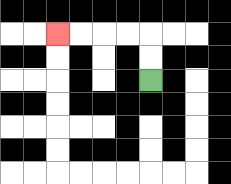{'start': '[6, 3]', 'end': '[2, 1]', 'path_directions': 'U,U,L,L,L,L', 'path_coordinates': '[[6, 3], [6, 2], [6, 1], [5, 1], [4, 1], [3, 1], [2, 1]]'}